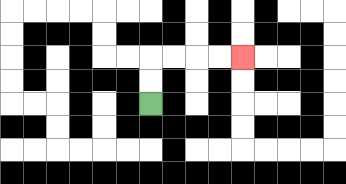{'start': '[6, 4]', 'end': '[10, 2]', 'path_directions': 'U,U,R,R,R,R', 'path_coordinates': '[[6, 4], [6, 3], [6, 2], [7, 2], [8, 2], [9, 2], [10, 2]]'}